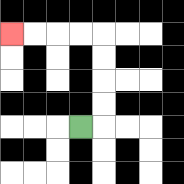{'start': '[3, 5]', 'end': '[0, 1]', 'path_directions': 'R,U,U,U,U,L,L,L,L', 'path_coordinates': '[[3, 5], [4, 5], [4, 4], [4, 3], [4, 2], [4, 1], [3, 1], [2, 1], [1, 1], [0, 1]]'}